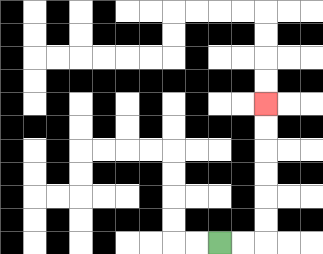{'start': '[9, 10]', 'end': '[11, 4]', 'path_directions': 'R,R,U,U,U,U,U,U', 'path_coordinates': '[[9, 10], [10, 10], [11, 10], [11, 9], [11, 8], [11, 7], [11, 6], [11, 5], [11, 4]]'}